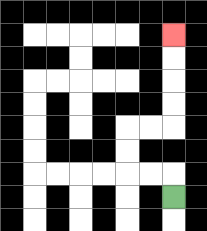{'start': '[7, 8]', 'end': '[7, 1]', 'path_directions': 'U,L,L,U,U,R,R,U,U,U,U', 'path_coordinates': '[[7, 8], [7, 7], [6, 7], [5, 7], [5, 6], [5, 5], [6, 5], [7, 5], [7, 4], [7, 3], [7, 2], [7, 1]]'}